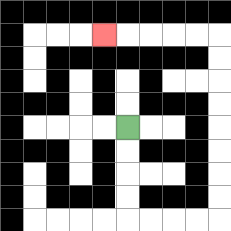{'start': '[5, 5]', 'end': '[4, 1]', 'path_directions': 'D,D,D,D,R,R,R,R,U,U,U,U,U,U,U,U,L,L,L,L,L', 'path_coordinates': '[[5, 5], [5, 6], [5, 7], [5, 8], [5, 9], [6, 9], [7, 9], [8, 9], [9, 9], [9, 8], [9, 7], [9, 6], [9, 5], [9, 4], [9, 3], [9, 2], [9, 1], [8, 1], [7, 1], [6, 1], [5, 1], [4, 1]]'}